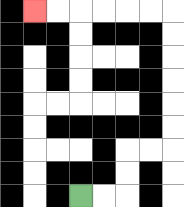{'start': '[3, 8]', 'end': '[1, 0]', 'path_directions': 'R,R,U,U,R,R,U,U,U,U,U,U,L,L,L,L,L,L', 'path_coordinates': '[[3, 8], [4, 8], [5, 8], [5, 7], [5, 6], [6, 6], [7, 6], [7, 5], [7, 4], [7, 3], [7, 2], [7, 1], [7, 0], [6, 0], [5, 0], [4, 0], [3, 0], [2, 0], [1, 0]]'}